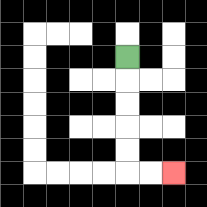{'start': '[5, 2]', 'end': '[7, 7]', 'path_directions': 'D,D,D,D,D,R,R', 'path_coordinates': '[[5, 2], [5, 3], [5, 4], [5, 5], [5, 6], [5, 7], [6, 7], [7, 7]]'}